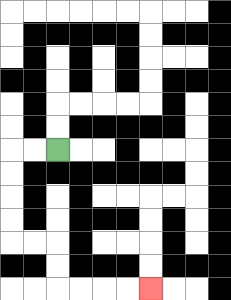{'start': '[2, 6]', 'end': '[6, 12]', 'path_directions': 'L,L,D,D,D,D,R,R,D,D,R,R,R,R', 'path_coordinates': '[[2, 6], [1, 6], [0, 6], [0, 7], [0, 8], [0, 9], [0, 10], [1, 10], [2, 10], [2, 11], [2, 12], [3, 12], [4, 12], [5, 12], [6, 12]]'}